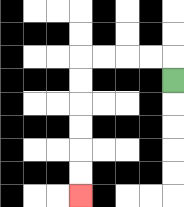{'start': '[7, 3]', 'end': '[3, 8]', 'path_directions': 'U,L,L,L,L,D,D,D,D,D,D', 'path_coordinates': '[[7, 3], [7, 2], [6, 2], [5, 2], [4, 2], [3, 2], [3, 3], [3, 4], [3, 5], [3, 6], [3, 7], [3, 8]]'}